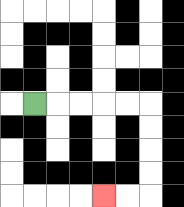{'start': '[1, 4]', 'end': '[4, 8]', 'path_directions': 'R,R,R,R,R,D,D,D,D,L,L', 'path_coordinates': '[[1, 4], [2, 4], [3, 4], [4, 4], [5, 4], [6, 4], [6, 5], [6, 6], [6, 7], [6, 8], [5, 8], [4, 8]]'}